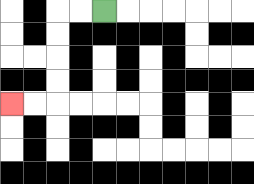{'start': '[4, 0]', 'end': '[0, 4]', 'path_directions': 'L,L,D,D,D,D,L,L', 'path_coordinates': '[[4, 0], [3, 0], [2, 0], [2, 1], [2, 2], [2, 3], [2, 4], [1, 4], [0, 4]]'}